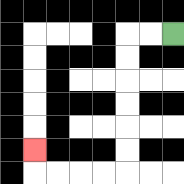{'start': '[7, 1]', 'end': '[1, 6]', 'path_directions': 'L,L,D,D,D,D,D,D,L,L,L,L,U', 'path_coordinates': '[[7, 1], [6, 1], [5, 1], [5, 2], [5, 3], [5, 4], [5, 5], [5, 6], [5, 7], [4, 7], [3, 7], [2, 7], [1, 7], [1, 6]]'}